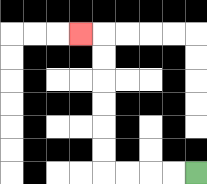{'start': '[8, 7]', 'end': '[3, 1]', 'path_directions': 'L,L,L,L,U,U,U,U,U,U,L', 'path_coordinates': '[[8, 7], [7, 7], [6, 7], [5, 7], [4, 7], [4, 6], [4, 5], [4, 4], [4, 3], [4, 2], [4, 1], [3, 1]]'}